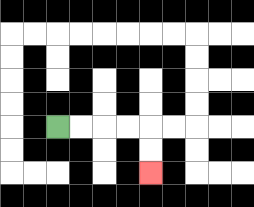{'start': '[2, 5]', 'end': '[6, 7]', 'path_directions': 'R,R,R,R,D,D', 'path_coordinates': '[[2, 5], [3, 5], [4, 5], [5, 5], [6, 5], [6, 6], [6, 7]]'}